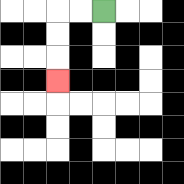{'start': '[4, 0]', 'end': '[2, 3]', 'path_directions': 'L,L,D,D,D', 'path_coordinates': '[[4, 0], [3, 0], [2, 0], [2, 1], [2, 2], [2, 3]]'}